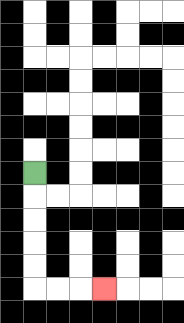{'start': '[1, 7]', 'end': '[4, 12]', 'path_directions': 'D,D,D,D,D,R,R,R', 'path_coordinates': '[[1, 7], [1, 8], [1, 9], [1, 10], [1, 11], [1, 12], [2, 12], [3, 12], [4, 12]]'}